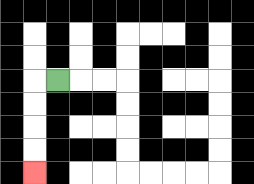{'start': '[2, 3]', 'end': '[1, 7]', 'path_directions': 'L,D,D,D,D', 'path_coordinates': '[[2, 3], [1, 3], [1, 4], [1, 5], [1, 6], [1, 7]]'}